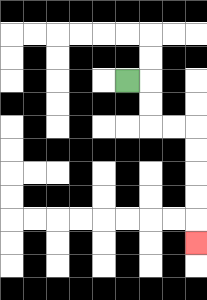{'start': '[5, 3]', 'end': '[8, 10]', 'path_directions': 'R,D,D,R,R,D,D,D,D,D', 'path_coordinates': '[[5, 3], [6, 3], [6, 4], [6, 5], [7, 5], [8, 5], [8, 6], [8, 7], [8, 8], [8, 9], [8, 10]]'}